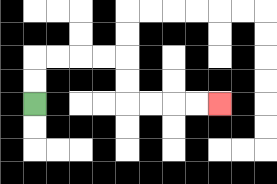{'start': '[1, 4]', 'end': '[9, 4]', 'path_directions': 'U,U,R,R,R,R,D,D,R,R,R,R', 'path_coordinates': '[[1, 4], [1, 3], [1, 2], [2, 2], [3, 2], [4, 2], [5, 2], [5, 3], [5, 4], [6, 4], [7, 4], [8, 4], [9, 4]]'}